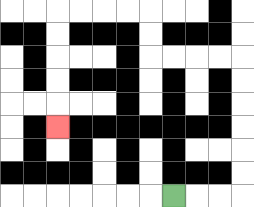{'start': '[7, 8]', 'end': '[2, 5]', 'path_directions': 'R,R,R,U,U,U,U,U,U,L,L,L,L,U,U,L,L,L,L,D,D,D,D,D', 'path_coordinates': '[[7, 8], [8, 8], [9, 8], [10, 8], [10, 7], [10, 6], [10, 5], [10, 4], [10, 3], [10, 2], [9, 2], [8, 2], [7, 2], [6, 2], [6, 1], [6, 0], [5, 0], [4, 0], [3, 0], [2, 0], [2, 1], [2, 2], [2, 3], [2, 4], [2, 5]]'}